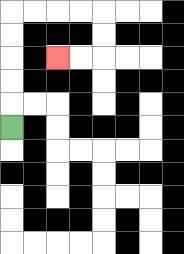{'start': '[0, 5]', 'end': '[2, 2]', 'path_directions': 'U,U,U,U,U,R,R,R,R,D,D,L,L', 'path_coordinates': '[[0, 5], [0, 4], [0, 3], [0, 2], [0, 1], [0, 0], [1, 0], [2, 0], [3, 0], [4, 0], [4, 1], [4, 2], [3, 2], [2, 2]]'}